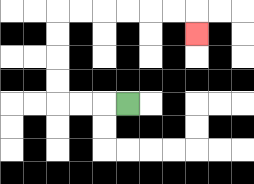{'start': '[5, 4]', 'end': '[8, 1]', 'path_directions': 'L,L,L,U,U,U,U,R,R,R,R,R,R,D', 'path_coordinates': '[[5, 4], [4, 4], [3, 4], [2, 4], [2, 3], [2, 2], [2, 1], [2, 0], [3, 0], [4, 0], [5, 0], [6, 0], [7, 0], [8, 0], [8, 1]]'}